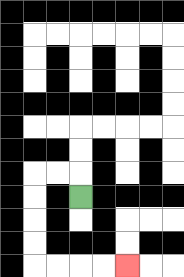{'start': '[3, 8]', 'end': '[5, 11]', 'path_directions': 'U,L,L,D,D,D,D,R,R,R,R', 'path_coordinates': '[[3, 8], [3, 7], [2, 7], [1, 7], [1, 8], [1, 9], [1, 10], [1, 11], [2, 11], [3, 11], [4, 11], [5, 11]]'}